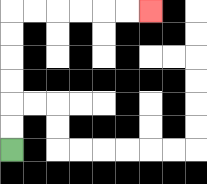{'start': '[0, 6]', 'end': '[6, 0]', 'path_directions': 'U,U,U,U,U,U,R,R,R,R,R,R', 'path_coordinates': '[[0, 6], [0, 5], [0, 4], [0, 3], [0, 2], [0, 1], [0, 0], [1, 0], [2, 0], [3, 0], [4, 0], [5, 0], [6, 0]]'}